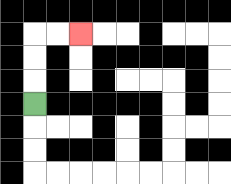{'start': '[1, 4]', 'end': '[3, 1]', 'path_directions': 'U,U,U,R,R', 'path_coordinates': '[[1, 4], [1, 3], [1, 2], [1, 1], [2, 1], [3, 1]]'}